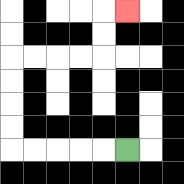{'start': '[5, 6]', 'end': '[5, 0]', 'path_directions': 'L,L,L,L,L,U,U,U,U,R,R,R,R,U,U,R', 'path_coordinates': '[[5, 6], [4, 6], [3, 6], [2, 6], [1, 6], [0, 6], [0, 5], [0, 4], [0, 3], [0, 2], [1, 2], [2, 2], [3, 2], [4, 2], [4, 1], [4, 0], [5, 0]]'}